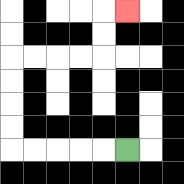{'start': '[5, 6]', 'end': '[5, 0]', 'path_directions': 'L,L,L,L,L,U,U,U,U,R,R,R,R,U,U,R', 'path_coordinates': '[[5, 6], [4, 6], [3, 6], [2, 6], [1, 6], [0, 6], [0, 5], [0, 4], [0, 3], [0, 2], [1, 2], [2, 2], [3, 2], [4, 2], [4, 1], [4, 0], [5, 0]]'}